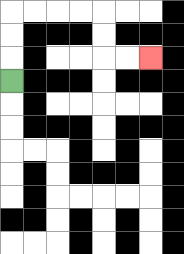{'start': '[0, 3]', 'end': '[6, 2]', 'path_directions': 'U,U,U,R,R,R,R,D,D,R,R', 'path_coordinates': '[[0, 3], [0, 2], [0, 1], [0, 0], [1, 0], [2, 0], [3, 0], [4, 0], [4, 1], [4, 2], [5, 2], [6, 2]]'}